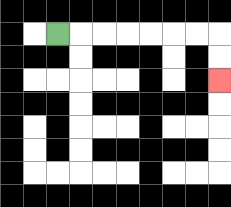{'start': '[2, 1]', 'end': '[9, 3]', 'path_directions': 'R,R,R,R,R,R,R,D,D', 'path_coordinates': '[[2, 1], [3, 1], [4, 1], [5, 1], [6, 1], [7, 1], [8, 1], [9, 1], [9, 2], [9, 3]]'}